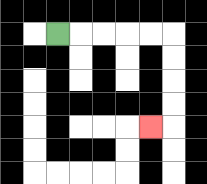{'start': '[2, 1]', 'end': '[6, 5]', 'path_directions': 'R,R,R,R,R,D,D,D,D,L', 'path_coordinates': '[[2, 1], [3, 1], [4, 1], [5, 1], [6, 1], [7, 1], [7, 2], [7, 3], [7, 4], [7, 5], [6, 5]]'}